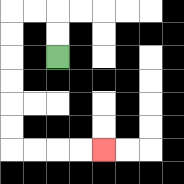{'start': '[2, 2]', 'end': '[4, 6]', 'path_directions': 'U,U,L,L,D,D,D,D,D,D,R,R,R,R', 'path_coordinates': '[[2, 2], [2, 1], [2, 0], [1, 0], [0, 0], [0, 1], [0, 2], [0, 3], [0, 4], [0, 5], [0, 6], [1, 6], [2, 6], [3, 6], [4, 6]]'}